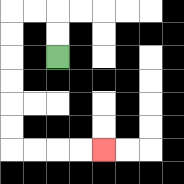{'start': '[2, 2]', 'end': '[4, 6]', 'path_directions': 'U,U,L,L,D,D,D,D,D,D,R,R,R,R', 'path_coordinates': '[[2, 2], [2, 1], [2, 0], [1, 0], [0, 0], [0, 1], [0, 2], [0, 3], [0, 4], [0, 5], [0, 6], [1, 6], [2, 6], [3, 6], [4, 6]]'}